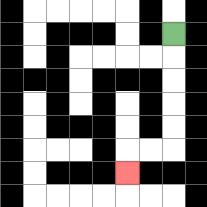{'start': '[7, 1]', 'end': '[5, 7]', 'path_directions': 'D,D,D,D,D,L,L,D', 'path_coordinates': '[[7, 1], [7, 2], [7, 3], [7, 4], [7, 5], [7, 6], [6, 6], [5, 6], [5, 7]]'}